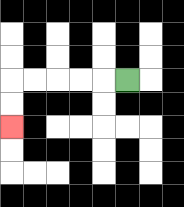{'start': '[5, 3]', 'end': '[0, 5]', 'path_directions': 'L,L,L,L,L,D,D', 'path_coordinates': '[[5, 3], [4, 3], [3, 3], [2, 3], [1, 3], [0, 3], [0, 4], [0, 5]]'}